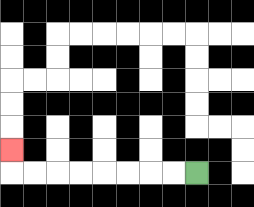{'start': '[8, 7]', 'end': '[0, 6]', 'path_directions': 'L,L,L,L,L,L,L,L,U', 'path_coordinates': '[[8, 7], [7, 7], [6, 7], [5, 7], [4, 7], [3, 7], [2, 7], [1, 7], [0, 7], [0, 6]]'}